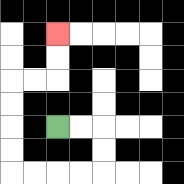{'start': '[2, 5]', 'end': '[2, 1]', 'path_directions': 'R,R,D,D,L,L,L,L,U,U,U,U,R,R,U,U', 'path_coordinates': '[[2, 5], [3, 5], [4, 5], [4, 6], [4, 7], [3, 7], [2, 7], [1, 7], [0, 7], [0, 6], [0, 5], [0, 4], [0, 3], [1, 3], [2, 3], [2, 2], [2, 1]]'}